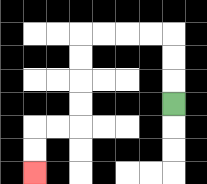{'start': '[7, 4]', 'end': '[1, 7]', 'path_directions': 'U,U,U,L,L,L,L,D,D,D,D,L,L,D,D', 'path_coordinates': '[[7, 4], [7, 3], [7, 2], [7, 1], [6, 1], [5, 1], [4, 1], [3, 1], [3, 2], [3, 3], [3, 4], [3, 5], [2, 5], [1, 5], [1, 6], [1, 7]]'}